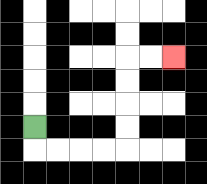{'start': '[1, 5]', 'end': '[7, 2]', 'path_directions': 'D,R,R,R,R,U,U,U,U,R,R', 'path_coordinates': '[[1, 5], [1, 6], [2, 6], [3, 6], [4, 6], [5, 6], [5, 5], [5, 4], [5, 3], [5, 2], [6, 2], [7, 2]]'}